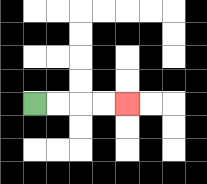{'start': '[1, 4]', 'end': '[5, 4]', 'path_directions': 'R,R,R,R', 'path_coordinates': '[[1, 4], [2, 4], [3, 4], [4, 4], [5, 4]]'}